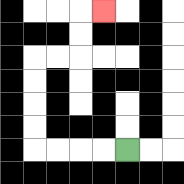{'start': '[5, 6]', 'end': '[4, 0]', 'path_directions': 'L,L,L,L,U,U,U,U,R,R,U,U,R', 'path_coordinates': '[[5, 6], [4, 6], [3, 6], [2, 6], [1, 6], [1, 5], [1, 4], [1, 3], [1, 2], [2, 2], [3, 2], [3, 1], [3, 0], [4, 0]]'}